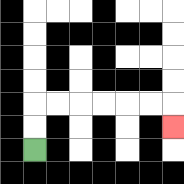{'start': '[1, 6]', 'end': '[7, 5]', 'path_directions': 'U,U,R,R,R,R,R,R,D', 'path_coordinates': '[[1, 6], [1, 5], [1, 4], [2, 4], [3, 4], [4, 4], [5, 4], [6, 4], [7, 4], [7, 5]]'}